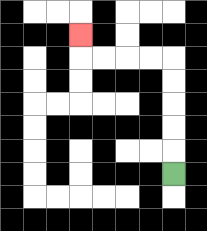{'start': '[7, 7]', 'end': '[3, 1]', 'path_directions': 'U,U,U,U,U,L,L,L,L,U', 'path_coordinates': '[[7, 7], [7, 6], [7, 5], [7, 4], [7, 3], [7, 2], [6, 2], [5, 2], [4, 2], [3, 2], [3, 1]]'}